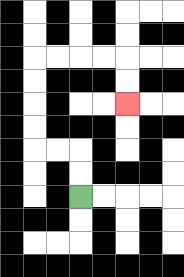{'start': '[3, 8]', 'end': '[5, 4]', 'path_directions': 'U,U,L,L,U,U,U,U,R,R,R,R,D,D', 'path_coordinates': '[[3, 8], [3, 7], [3, 6], [2, 6], [1, 6], [1, 5], [1, 4], [1, 3], [1, 2], [2, 2], [3, 2], [4, 2], [5, 2], [5, 3], [5, 4]]'}